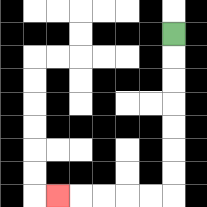{'start': '[7, 1]', 'end': '[2, 8]', 'path_directions': 'D,D,D,D,D,D,D,L,L,L,L,L', 'path_coordinates': '[[7, 1], [7, 2], [7, 3], [7, 4], [7, 5], [7, 6], [7, 7], [7, 8], [6, 8], [5, 8], [4, 8], [3, 8], [2, 8]]'}